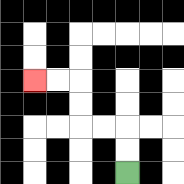{'start': '[5, 7]', 'end': '[1, 3]', 'path_directions': 'U,U,L,L,U,U,L,L', 'path_coordinates': '[[5, 7], [5, 6], [5, 5], [4, 5], [3, 5], [3, 4], [3, 3], [2, 3], [1, 3]]'}